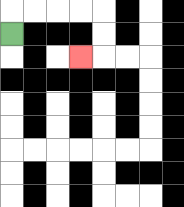{'start': '[0, 1]', 'end': '[3, 2]', 'path_directions': 'U,R,R,R,R,D,D,L', 'path_coordinates': '[[0, 1], [0, 0], [1, 0], [2, 0], [3, 0], [4, 0], [4, 1], [4, 2], [3, 2]]'}